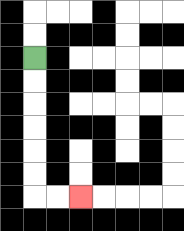{'start': '[1, 2]', 'end': '[3, 8]', 'path_directions': 'D,D,D,D,D,D,R,R', 'path_coordinates': '[[1, 2], [1, 3], [1, 4], [1, 5], [1, 6], [1, 7], [1, 8], [2, 8], [3, 8]]'}